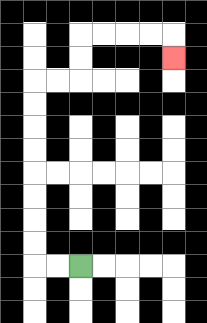{'start': '[3, 11]', 'end': '[7, 2]', 'path_directions': 'L,L,U,U,U,U,U,U,U,U,R,R,U,U,R,R,R,R,D', 'path_coordinates': '[[3, 11], [2, 11], [1, 11], [1, 10], [1, 9], [1, 8], [1, 7], [1, 6], [1, 5], [1, 4], [1, 3], [2, 3], [3, 3], [3, 2], [3, 1], [4, 1], [5, 1], [6, 1], [7, 1], [7, 2]]'}